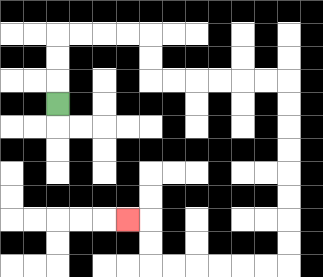{'start': '[2, 4]', 'end': '[5, 9]', 'path_directions': 'U,U,U,R,R,R,R,D,D,R,R,R,R,R,R,D,D,D,D,D,D,D,D,L,L,L,L,L,L,U,U,L', 'path_coordinates': '[[2, 4], [2, 3], [2, 2], [2, 1], [3, 1], [4, 1], [5, 1], [6, 1], [6, 2], [6, 3], [7, 3], [8, 3], [9, 3], [10, 3], [11, 3], [12, 3], [12, 4], [12, 5], [12, 6], [12, 7], [12, 8], [12, 9], [12, 10], [12, 11], [11, 11], [10, 11], [9, 11], [8, 11], [7, 11], [6, 11], [6, 10], [6, 9], [5, 9]]'}